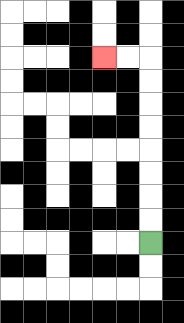{'start': '[6, 10]', 'end': '[4, 2]', 'path_directions': 'U,U,U,U,U,U,U,U,L,L', 'path_coordinates': '[[6, 10], [6, 9], [6, 8], [6, 7], [6, 6], [6, 5], [6, 4], [6, 3], [6, 2], [5, 2], [4, 2]]'}